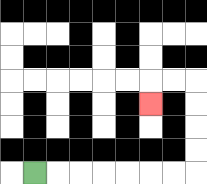{'start': '[1, 7]', 'end': '[6, 4]', 'path_directions': 'R,R,R,R,R,R,R,U,U,U,U,L,L,D', 'path_coordinates': '[[1, 7], [2, 7], [3, 7], [4, 7], [5, 7], [6, 7], [7, 7], [8, 7], [8, 6], [8, 5], [8, 4], [8, 3], [7, 3], [6, 3], [6, 4]]'}